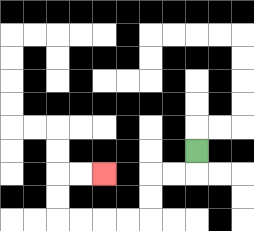{'start': '[8, 6]', 'end': '[4, 7]', 'path_directions': 'D,L,L,D,D,L,L,L,L,U,U,R,R', 'path_coordinates': '[[8, 6], [8, 7], [7, 7], [6, 7], [6, 8], [6, 9], [5, 9], [4, 9], [3, 9], [2, 9], [2, 8], [2, 7], [3, 7], [4, 7]]'}